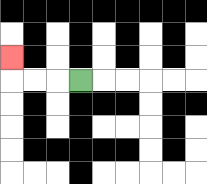{'start': '[3, 3]', 'end': '[0, 2]', 'path_directions': 'L,L,L,U', 'path_coordinates': '[[3, 3], [2, 3], [1, 3], [0, 3], [0, 2]]'}